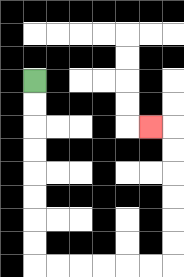{'start': '[1, 3]', 'end': '[6, 5]', 'path_directions': 'D,D,D,D,D,D,D,D,R,R,R,R,R,R,U,U,U,U,U,U,L', 'path_coordinates': '[[1, 3], [1, 4], [1, 5], [1, 6], [1, 7], [1, 8], [1, 9], [1, 10], [1, 11], [2, 11], [3, 11], [4, 11], [5, 11], [6, 11], [7, 11], [7, 10], [7, 9], [7, 8], [7, 7], [7, 6], [7, 5], [6, 5]]'}